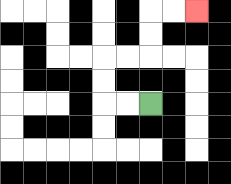{'start': '[6, 4]', 'end': '[8, 0]', 'path_directions': 'L,L,U,U,R,R,U,U,R,R', 'path_coordinates': '[[6, 4], [5, 4], [4, 4], [4, 3], [4, 2], [5, 2], [6, 2], [6, 1], [6, 0], [7, 0], [8, 0]]'}